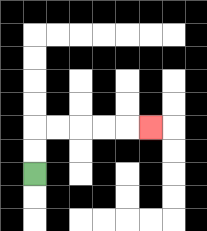{'start': '[1, 7]', 'end': '[6, 5]', 'path_directions': 'U,U,R,R,R,R,R', 'path_coordinates': '[[1, 7], [1, 6], [1, 5], [2, 5], [3, 5], [4, 5], [5, 5], [6, 5]]'}